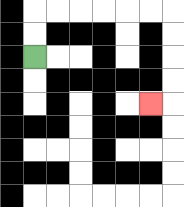{'start': '[1, 2]', 'end': '[6, 4]', 'path_directions': 'U,U,R,R,R,R,R,R,D,D,D,D,L', 'path_coordinates': '[[1, 2], [1, 1], [1, 0], [2, 0], [3, 0], [4, 0], [5, 0], [6, 0], [7, 0], [7, 1], [7, 2], [7, 3], [7, 4], [6, 4]]'}